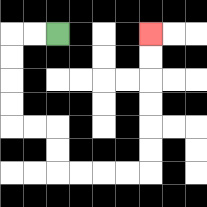{'start': '[2, 1]', 'end': '[6, 1]', 'path_directions': 'L,L,D,D,D,D,R,R,D,D,R,R,R,R,U,U,U,U,U,U', 'path_coordinates': '[[2, 1], [1, 1], [0, 1], [0, 2], [0, 3], [0, 4], [0, 5], [1, 5], [2, 5], [2, 6], [2, 7], [3, 7], [4, 7], [5, 7], [6, 7], [6, 6], [6, 5], [6, 4], [6, 3], [6, 2], [6, 1]]'}